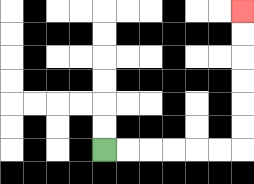{'start': '[4, 6]', 'end': '[10, 0]', 'path_directions': 'R,R,R,R,R,R,U,U,U,U,U,U', 'path_coordinates': '[[4, 6], [5, 6], [6, 6], [7, 6], [8, 6], [9, 6], [10, 6], [10, 5], [10, 4], [10, 3], [10, 2], [10, 1], [10, 0]]'}